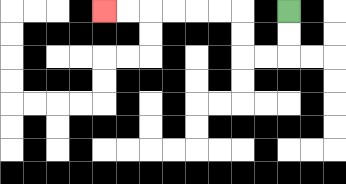{'start': '[12, 0]', 'end': '[4, 0]', 'path_directions': 'D,D,L,L,U,U,L,L,L,L,L,L', 'path_coordinates': '[[12, 0], [12, 1], [12, 2], [11, 2], [10, 2], [10, 1], [10, 0], [9, 0], [8, 0], [7, 0], [6, 0], [5, 0], [4, 0]]'}